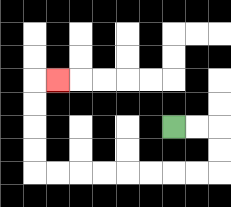{'start': '[7, 5]', 'end': '[2, 3]', 'path_directions': 'R,R,D,D,L,L,L,L,L,L,L,L,U,U,U,U,R', 'path_coordinates': '[[7, 5], [8, 5], [9, 5], [9, 6], [9, 7], [8, 7], [7, 7], [6, 7], [5, 7], [4, 7], [3, 7], [2, 7], [1, 7], [1, 6], [1, 5], [1, 4], [1, 3], [2, 3]]'}